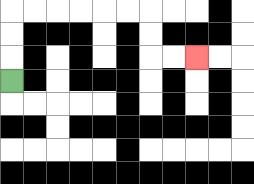{'start': '[0, 3]', 'end': '[8, 2]', 'path_directions': 'U,U,U,R,R,R,R,R,R,D,D,R,R', 'path_coordinates': '[[0, 3], [0, 2], [0, 1], [0, 0], [1, 0], [2, 0], [3, 0], [4, 0], [5, 0], [6, 0], [6, 1], [6, 2], [7, 2], [8, 2]]'}